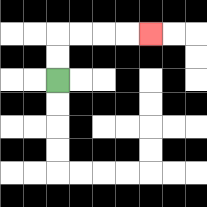{'start': '[2, 3]', 'end': '[6, 1]', 'path_directions': 'U,U,R,R,R,R', 'path_coordinates': '[[2, 3], [2, 2], [2, 1], [3, 1], [4, 1], [5, 1], [6, 1]]'}